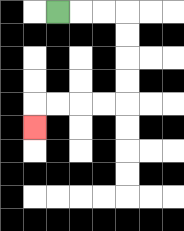{'start': '[2, 0]', 'end': '[1, 5]', 'path_directions': 'R,R,R,D,D,D,D,L,L,L,L,D', 'path_coordinates': '[[2, 0], [3, 0], [4, 0], [5, 0], [5, 1], [5, 2], [5, 3], [5, 4], [4, 4], [3, 4], [2, 4], [1, 4], [1, 5]]'}